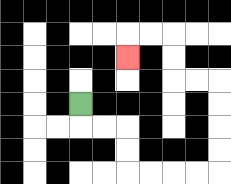{'start': '[3, 4]', 'end': '[5, 2]', 'path_directions': 'D,R,R,D,D,R,R,R,R,U,U,U,U,L,L,U,U,L,L,D', 'path_coordinates': '[[3, 4], [3, 5], [4, 5], [5, 5], [5, 6], [5, 7], [6, 7], [7, 7], [8, 7], [9, 7], [9, 6], [9, 5], [9, 4], [9, 3], [8, 3], [7, 3], [7, 2], [7, 1], [6, 1], [5, 1], [5, 2]]'}